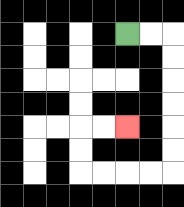{'start': '[5, 1]', 'end': '[5, 5]', 'path_directions': 'R,R,D,D,D,D,D,D,L,L,L,L,U,U,R,R', 'path_coordinates': '[[5, 1], [6, 1], [7, 1], [7, 2], [7, 3], [7, 4], [7, 5], [7, 6], [7, 7], [6, 7], [5, 7], [4, 7], [3, 7], [3, 6], [3, 5], [4, 5], [5, 5]]'}